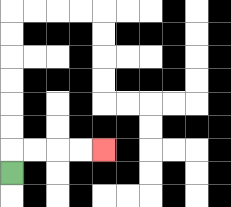{'start': '[0, 7]', 'end': '[4, 6]', 'path_directions': 'U,R,R,R,R', 'path_coordinates': '[[0, 7], [0, 6], [1, 6], [2, 6], [3, 6], [4, 6]]'}